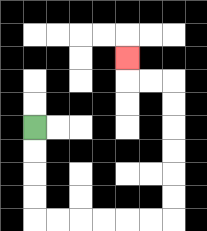{'start': '[1, 5]', 'end': '[5, 2]', 'path_directions': 'D,D,D,D,R,R,R,R,R,R,U,U,U,U,U,U,L,L,U', 'path_coordinates': '[[1, 5], [1, 6], [1, 7], [1, 8], [1, 9], [2, 9], [3, 9], [4, 9], [5, 9], [6, 9], [7, 9], [7, 8], [7, 7], [7, 6], [7, 5], [7, 4], [7, 3], [6, 3], [5, 3], [5, 2]]'}